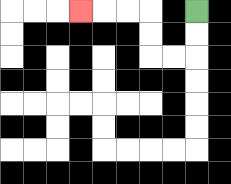{'start': '[8, 0]', 'end': '[3, 0]', 'path_directions': 'D,D,L,L,U,U,L,L,L', 'path_coordinates': '[[8, 0], [8, 1], [8, 2], [7, 2], [6, 2], [6, 1], [6, 0], [5, 0], [4, 0], [3, 0]]'}